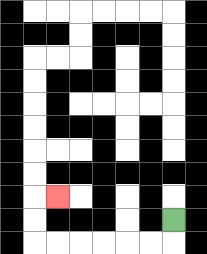{'start': '[7, 9]', 'end': '[2, 8]', 'path_directions': 'D,L,L,L,L,L,L,U,U,R', 'path_coordinates': '[[7, 9], [7, 10], [6, 10], [5, 10], [4, 10], [3, 10], [2, 10], [1, 10], [1, 9], [1, 8], [2, 8]]'}